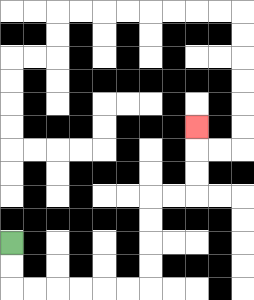{'start': '[0, 10]', 'end': '[8, 5]', 'path_directions': 'D,D,R,R,R,R,R,R,U,U,U,U,R,R,U,U,U', 'path_coordinates': '[[0, 10], [0, 11], [0, 12], [1, 12], [2, 12], [3, 12], [4, 12], [5, 12], [6, 12], [6, 11], [6, 10], [6, 9], [6, 8], [7, 8], [8, 8], [8, 7], [8, 6], [8, 5]]'}